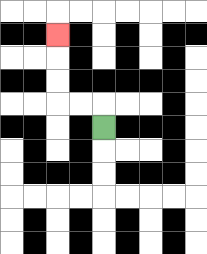{'start': '[4, 5]', 'end': '[2, 1]', 'path_directions': 'U,L,L,U,U,U', 'path_coordinates': '[[4, 5], [4, 4], [3, 4], [2, 4], [2, 3], [2, 2], [2, 1]]'}